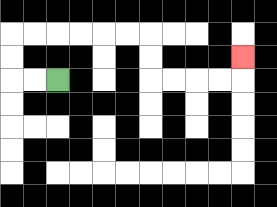{'start': '[2, 3]', 'end': '[10, 2]', 'path_directions': 'L,L,U,U,R,R,R,R,R,R,D,D,R,R,R,R,U', 'path_coordinates': '[[2, 3], [1, 3], [0, 3], [0, 2], [0, 1], [1, 1], [2, 1], [3, 1], [4, 1], [5, 1], [6, 1], [6, 2], [6, 3], [7, 3], [8, 3], [9, 3], [10, 3], [10, 2]]'}